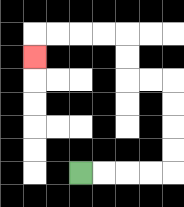{'start': '[3, 7]', 'end': '[1, 2]', 'path_directions': 'R,R,R,R,U,U,U,U,L,L,U,U,L,L,L,L,D', 'path_coordinates': '[[3, 7], [4, 7], [5, 7], [6, 7], [7, 7], [7, 6], [7, 5], [7, 4], [7, 3], [6, 3], [5, 3], [5, 2], [5, 1], [4, 1], [3, 1], [2, 1], [1, 1], [1, 2]]'}